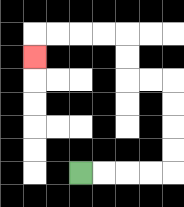{'start': '[3, 7]', 'end': '[1, 2]', 'path_directions': 'R,R,R,R,U,U,U,U,L,L,U,U,L,L,L,L,D', 'path_coordinates': '[[3, 7], [4, 7], [5, 7], [6, 7], [7, 7], [7, 6], [7, 5], [7, 4], [7, 3], [6, 3], [5, 3], [5, 2], [5, 1], [4, 1], [3, 1], [2, 1], [1, 1], [1, 2]]'}